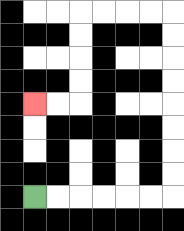{'start': '[1, 8]', 'end': '[1, 4]', 'path_directions': 'R,R,R,R,R,R,U,U,U,U,U,U,U,U,L,L,L,L,D,D,D,D,L,L', 'path_coordinates': '[[1, 8], [2, 8], [3, 8], [4, 8], [5, 8], [6, 8], [7, 8], [7, 7], [7, 6], [7, 5], [7, 4], [7, 3], [7, 2], [7, 1], [7, 0], [6, 0], [5, 0], [4, 0], [3, 0], [3, 1], [3, 2], [3, 3], [3, 4], [2, 4], [1, 4]]'}